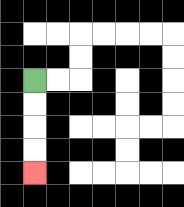{'start': '[1, 3]', 'end': '[1, 7]', 'path_directions': 'D,D,D,D', 'path_coordinates': '[[1, 3], [1, 4], [1, 5], [1, 6], [1, 7]]'}